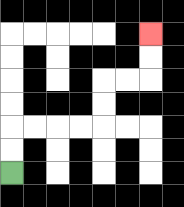{'start': '[0, 7]', 'end': '[6, 1]', 'path_directions': 'U,U,R,R,R,R,U,U,R,R,U,U', 'path_coordinates': '[[0, 7], [0, 6], [0, 5], [1, 5], [2, 5], [3, 5], [4, 5], [4, 4], [4, 3], [5, 3], [6, 3], [6, 2], [6, 1]]'}